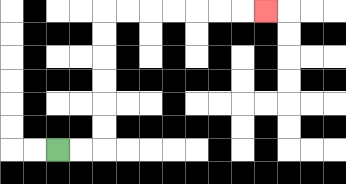{'start': '[2, 6]', 'end': '[11, 0]', 'path_directions': 'R,R,U,U,U,U,U,U,R,R,R,R,R,R,R', 'path_coordinates': '[[2, 6], [3, 6], [4, 6], [4, 5], [4, 4], [4, 3], [4, 2], [4, 1], [4, 0], [5, 0], [6, 0], [7, 0], [8, 0], [9, 0], [10, 0], [11, 0]]'}